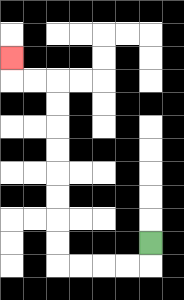{'start': '[6, 10]', 'end': '[0, 2]', 'path_directions': 'D,L,L,L,L,U,U,U,U,U,U,U,U,L,L,U', 'path_coordinates': '[[6, 10], [6, 11], [5, 11], [4, 11], [3, 11], [2, 11], [2, 10], [2, 9], [2, 8], [2, 7], [2, 6], [2, 5], [2, 4], [2, 3], [1, 3], [0, 3], [0, 2]]'}